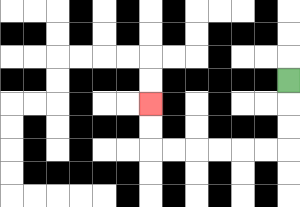{'start': '[12, 3]', 'end': '[6, 4]', 'path_directions': 'D,D,D,L,L,L,L,L,L,U,U', 'path_coordinates': '[[12, 3], [12, 4], [12, 5], [12, 6], [11, 6], [10, 6], [9, 6], [8, 6], [7, 6], [6, 6], [6, 5], [6, 4]]'}